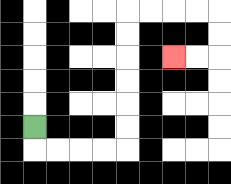{'start': '[1, 5]', 'end': '[7, 2]', 'path_directions': 'D,R,R,R,R,U,U,U,U,U,U,R,R,R,R,D,D,L,L', 'path_coordinates': '[[1, 5], [1, 6], [2, 6], [3, 6], [4, 6], [5, 6], [5, 5], [5, 4], [5, 3], [5, 2], [5, 1], [5, 0], [6, 0], [7, 0], [8, 0], [9, 0], [9, 1], [9, 2], [8, 2], [7, 2]]'}